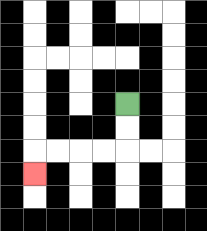{'start': '[5, 4]', 'end': '[1, 7]', 'path_directions': 'D,D,L,L,L,L,D', 'path_coordinates': '[[5, 4], [5, 5], [5, 6], [4, 6], [3, 6], [2, 6], [1, 6], [1, 7]]'}